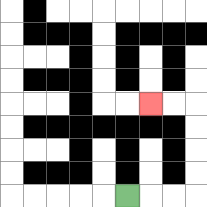{'start': '[5, 8]', 'end': '[6, 4]', 'path_directions': 'R,R,R,U,U,U,U,L,L', 'path_coordinates': '[[5, 8], [6, 8], [7, 8], [8, 8], [8, 7], [8, 6], [8, 5], [8, 4], [7, 4], [6, 4]]'}